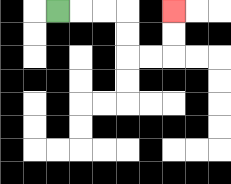{'start': '[2, 0]', 'end': '[7, 0]', 'path_directions': 'R,R,R,D,D,R,R,U,U', 'path_coordinates': '[[2, 0], [3, 0], [4, 0], [5, 0], [5, 1], [5, 2], [6, 2], [7, 2], [7, 1], [7, 0]]'}